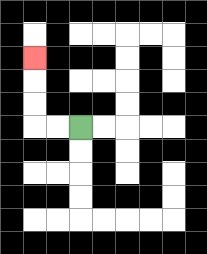{'start': '[3, 5]', 'end': '[1, 2]', 'path_directions': 'L,L,U,U,U', 'path_coordinates': '[[3, 5], [2, 5], [1, 5], [1, 4], [1, 3], [1, 2]]'}